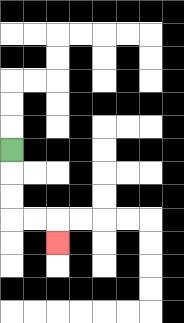{'start': '[0, 6]', 'end': '[2, 10]', 'path_directions': 'D,D,D,R,R,D', 'path_coordinates': '[[0, 6], [0, 7], [0, 8], [0, 9], [1, 9], [2, 9], [2, 10]]'}